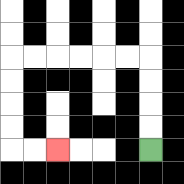{'start': '[6, 6]', 'end': '[2, 6]', 'path_directions': 'U,U,U,U,L,L,L,L,L,L,D,D,D,D,R,R', 'path_coordinates': '[[6, 6], [6, 5], [6, 4], [6, 3], [6, 2], [5, 2], [4, 2], [3, 2], [2, 2], [1, 2], [0, 2], [0, 3], [0, 4], [0, 5], [0, 6], [1, 6], [2, 6]]'}